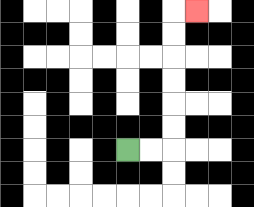{'start': '[5, 6]', 'end': '[8, 0]', 'path_directions': 'R,R,U,U,U,U,U,U,R', 'path_coordinates': '[[5, 6], [6, 6], [7, 6], [7, 5], [7, 4], [7, 3], [7, 2], [7, 1], [7, 0], [8, 0]]'}